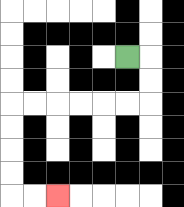{'start': '[5, 2]', 'end': '[2, 8]', 'path_directions': 'R,D,D,L,L,L,L,L,L,D,D,D,D,R,R', 'path_coordinates': '[[5, 2], [6, 2], [6, 3], [6, 4], [5, 4], [4, 4], [3, 4], [2, 4], [1, 4], [0, 4], [0, 5], [0, 6], [0, 7], [0, 8], [1, 8], [2, 8]]'}